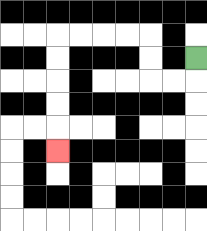{'start': '[8, 2]', 'end': '[2, 6]', 'path_directions': 'D,L,L,U,U,L,L,L,L,D,D,D,D,D', 'path_coordinates': '[[8, 2], [8, 3], [7, 3], [6, 3], [6, 2], [6, 1], [5, 1], [4, 1], [3, 1], [2, 1], [2, 2], [2, 3], [2, 4], [2, 5], [2, 6]]'}